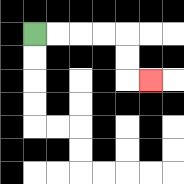{'start': '[1, 1]', 'end': '[6, 3]', 'path_directions': 'R,R,R,R,D,D,R', 'path_coordinates': '[[1, 1], [2, 1], [3, 1], [4, 1], [5, 1], [5, 2], [5, 3], [6, 3]]'}